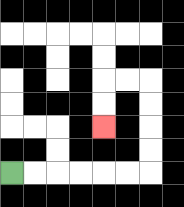{'start': '[0, 7]', 'end': '[4, 5]', 'path_directions': 'R,R,R,R,R,R,U,U,U,U,L,L,D,D', 'path_coordinates': '[[0, 7], [1, 7], [2, 7], [3, 7], [4, 7], [5, 7], [6, 7], [6, 6], [6, 5], [6, 4], [6, 3], [5, 3], [4, 3], [4, 4], [4, 5]]'}